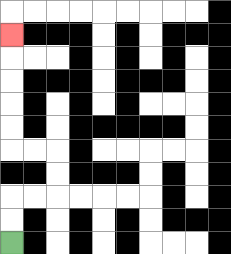{'start': '[0, 10]', 'end': '[0, 1]', 'path_directions': 'U,U,R,R,U,U,L,L,U,U,U,U,U', 'path_coordinates': '[[0, 10], [0, 9], [0, 8], [1, 8], [2, 8], [2, 7], [2, 6], [1, 6], [0, 6], [0, 5], [0, 4], [0, 3], [0, 2], [0, 1]]'}